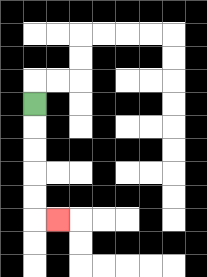{'start': '[1, 4]', 'end': '[2, 9]', 'path_directions': 'D,D,D,D,D,R', 'path_coordinates': '[[1, 4], [1, 5], [1, 6], [1, 7], [1, 8], [1, 9], [2, 9]]'}